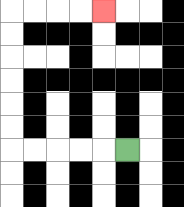{'start': '[5, 6]', 'end': '[4, 0]', 'path_directions': 'L,L,L,L,L,U,U,U,U,U,U,R,R,R,R', 'path_coordinates': '[[5, 6], [4, 6], [3, 6], [2, 6], [1, 6], [0, 6], [0, 5], [0, 4], [0, 3], [0, 2], [0, 1], [0, 0], [1, 0], [2, 0], [3, 0], [4, 0]]'}